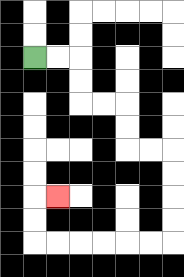{'start': '[1, 2]', 'end': '[2, 8]', 'path_directions': 'R,R,D,D,R,R,D,D,R,R,D,D,D,D,L,L,L,L,L,L,U,U,R', 'path_coordinates': '[[1, 2], [2, 2], [3, 2], [3, 3], [3, 4], [4, 4], [5, 4], [5, 5], [5, 6], [6, 6], [7, 6], [7, 7], [7, 8], [7, 9], [7, 10], [6, 10], [5, 10], [4, 10], [3, 10], [2, 10], [1, 10], [1, 9], [1, 8], [2, 8]]'}